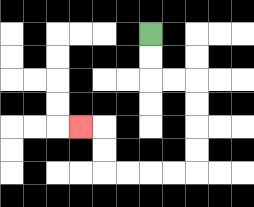{'start': '[6, 1]', 'end': '[3, 5]', 'path_directions': 'D,D,R,R,D,D,D,D,L,L,L,L,U,U,L', 'path_coordinates': '[[6, 1], [6, 2], [6, 3], [7, 3], [8, 3], [8, 4], [8, 5], [8, 6], [8, 7], [7, 7], [6, 7], [5, 7], [4, 7], [4, 6], [4, 5], [3, 5]]'}